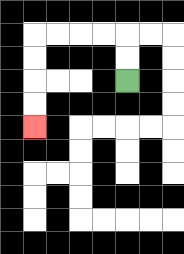{'start': '[5, 3]', 'end': '[1, 5]', 'path_directions': 'U,U,L,L,L,L,D,D,D,D', 'path_coordinates': '[[5, 3], [5, 2], [5, 1], [4, 1], [3, 1], [2, 1], [1, 1], [1, 2], [1, 3], [1, 4], [1, 5]]'}